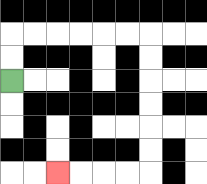{'start': '[0, 3]', 'end': '[2, 7]', 'path_directions': 'U,U,R,R,R,R,R,R,D,D,D,D,D,D,L,L,L,L', 'path_coordinates': '[[0, 3], [0, 2], [0, 1], [1, 1], [2, 1], [3, 1], [4, 1], [5, 1], [6, 1], [6, 2], [6, 3], [6, 4], [6, 5], [6, 6], [6, 7], [5, 7], [4, 7], [3, 7], [2, 7]]'}